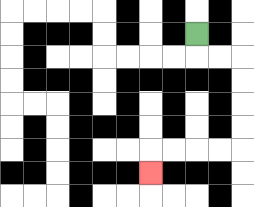{'start': '[8, 1]', 'end': '[6, 7]', 'path_directions': 'D,R,R,D,D,D,D,L,L,L,L,D', 'path_coordinates': '[[8, 1], [8, 2], [9, 2], [10, 2], [10, 3], [10, 4], [10, 5], [10, 6], [9, 6], [8, 6], [7, 6], [6, 6], [6, 7]]'}